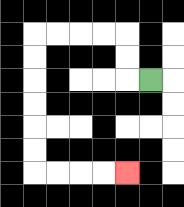{'start': '[6, 3]', 'end': '[5, 7]', 'path_directions': 'L,U,U,L,L,L,L,D,D,D,D,D,D,R,R,R,R', 'path_coordinates': '[[6, 3], [5, 3], [5, 2], [5, 1], [4, 1], [3, 1], [2, 1], [1, 1], [1, 2], [1, 3], [1, 4], [1, 5], [1, 6], [1, 7], [2, 7], [3, 7], [4, 7], [5, 7]]'}